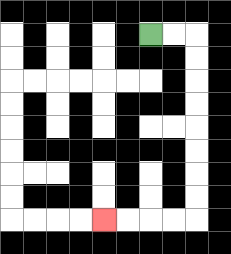{'start': '[6, 1]', 'end': '[4, 9]', 'path_directions': 'R,R,D,D,D,D,D,D,D,D,L,L,L,L', 'path_coordinates': '[[6, 1], [7, 1], [8, 1], [8, 2], [8, 3], [8, 4], [8, 5], [8, 6], [8, 7], [8, 8], [8, 9], [7, 9], [6, 9], [5, 9], [4, 9]]'}